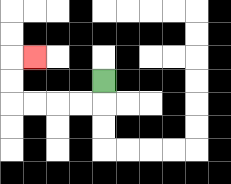{'start': '[4, 3]', 'end': '[1, 2]', 'path_directions': 'D,L,L,L,L,U,U,R', 'path_coordinates': '[[4, 3], [4, 4], [3, 4], [2, 4], [1, 4], [0, 4], [0, 3], [0, 2], [1, 2]]'}